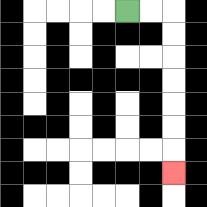{'start': '[5, 0]', 'end': '[7, 7]', 'path_directions': 'R,R,D,D,D,D,D,D,D', 'path_coordinates': '[[5, 0], [6, 0], [7, 0], [7, 1], [7, 2], [7, 3], [7, 4], [7, 5], [7, 6], [7, 7]]'}